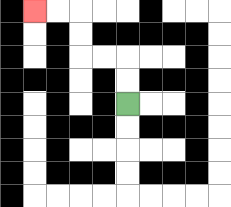{'start': '[5, 4]', 'end': '[1, 0]', 'path_directions': 'U,U,L,L,U,U,L,L', 'path_coordinates': '[[5, 4], [5, 3], [5, 2], [4, 2], [3, 2], [3, 1], [3, 0], [2, 0], [1, 0]]'}